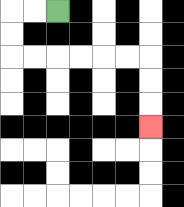{'start': '[2, 0]', 'end': '[6, 5]', 'path_directions': 'L,L,D,D,R,R,R,R,R,R,D,D,D', 'path_coordinates': '[[2, 0], [1, 0], [0, 0], [0, 1], [0, 2], [1, 2], [2, 2], [3, 2], [4, 2], [5, 2], [6, 2], [6, 3], [6, 4], [6, 5]]'}